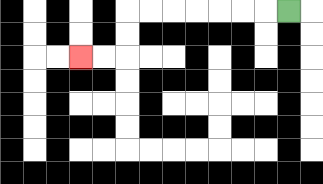{'start': '[12, 0]', 'end': '[3, 2]', 'path_directions': 'L,L,L,L,L,L,L,D,D,L,L', 'path_coordinates': '[[12, 0], [11, 0], [10, 0], [9, 0], [8, 0], [7, 0], [6, 0], [5, 0], [5, 1], [5, 2], [4, 2], [3, 2]]'}